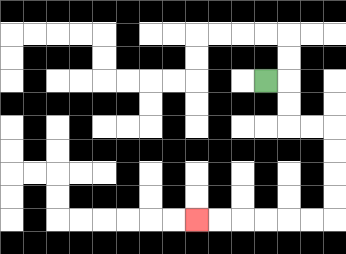{'start': '[11, 3]', 'end': '[8, 9]', 'path_directions': 'R,D,D,R,R,D,D,D,D,L,L,L,L,L,L', 'path_coordinates': '[[11, 3], [12, 3], [12, 4], [12, 5], [13, 5], [14, 5], [14, 6], [14, 7], [14, 8], [14, 9], [13, 9], [12, 9], [11, 9], [10, 9], [9, 9], [8, 9]]'}